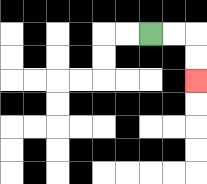{'start': '[6, 1]', 'end': '[8, 3]', 'path_directions': 'R,R,D,D', 'path_coordinates': '[[6, 1], [7, 1], [8, 1], [8, 2], [8, 3]]'}